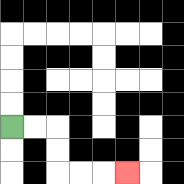{'start': '[0, 5]', 'end': '[5, 7]', 'path_directions': 'R,R,D,D,R,R,R', 'path_coordinates': '[[0, 5], [1, 5], [2, 5], [2, 6], [2, 7], [3, 7], [4, 7], [5, 7]]'}